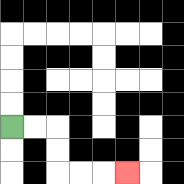{'start': '[0, 5]', 'end': '[5, 7]', 'path_directions': 'R,R,D,D,R,R,R', 'path_coordinates': '[[0, 5], [1, 5], [2, 5], [2, 6], [2, 7], [3, 7], [4, 7], [5, 7]]'}